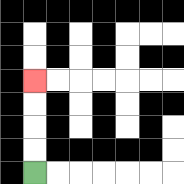{'start': '[1, 7]', 'end': '[1, 3]', 'path_directions': 'U,U,U,U', 'path_coordinates': '[[1, 7], [1, 6], [1, 5], [1, 4], [1, 3]]'}